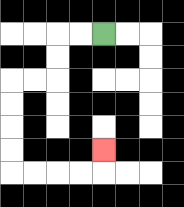{'start': '[4, 1]', 'end': '[4, 6]', 'path_directions': 'L,L,D,D,L,L,D,D,D,D,R,R,R,R,U', 'path_coordinates': '[[4, 1], [3, 1], [2, 1], [2, 2], [2, 3], [1, 3], [0, 3], [0, 4], [0, 5], [0, 6], [0, 7], [1, 7], [2, 7], [3, 7], [4, 7], [4, 6]]'}